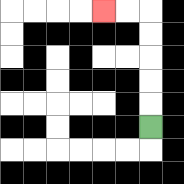{'start': '[6, 5]', 'end': '[4, 0]', 'path_directions': 'U,U,U,U,U,L,L', 'path_coordinates': '[[6, 5], [6, 4], [6, 3], [6, 2], [6, 1], [6, 0], [5, 0], [4, 0]]'}